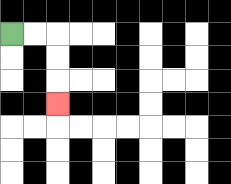{'start': '[0, 1]', 'end': '[2, 4]', 'path_directions': 'R,R,D,D,D', 'path_coordinates': '[[0, 1], [1, 1], [2, 1], [2, 2], [2, 3], [2, 4]]'}